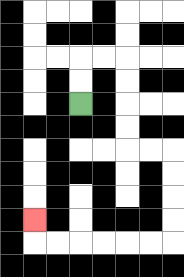{'start': '[3, 4]', 'end': '[1, 9]', 'path_directions': 'U,U,R,R,D,D,D,D,R,R,D,D,D,D,L,L,L,L,L,L,U', 'path_coordinates': '[[3, 4], [3, 3], [3, 2], [4, 2], [5, 2], [5, 3], [5, 4], [5, 5], [5, 6], [6, 6], [7, 6], [7, 7], [7, 8], [7, 9], [7, 10], [6, 10], [5, 10], [4, 10], [3, 10], [2, 10], [1, 10], [1, 9]]'}